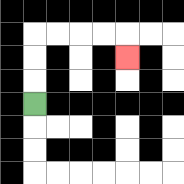{'start': '[1, 4]', 'end': '[5, 2]', 'path_directions': 'U,U,U,R,R,R,R,D', 'path_coordinates': '[[1, 4], [1, 3], [1, 2], [1, 1], [2, 1], [3, 1], [4, 1], [5, 1], [5, 2]]'}